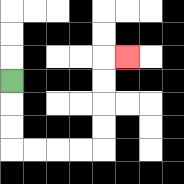{'start': '[0, 3]', 'end': '[5, 2]', 'path_directions': 'D,D,D,R,R,R,R,U,U,U,U,R', 'path_coordinates': '[[0, 3], [0, 4], [0, 5], [0, 6], [1, 6], [2, 6], [3, 6], [4, 6], [4, 5], [4, 4], [4, 3], [4, 2], [5, 2]]'}